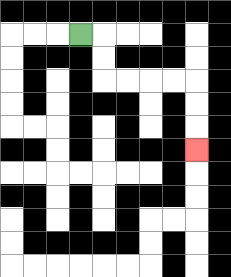{'start': '[3, 1]', 'end': '[8, 6]', 'path_directions': 'R,D,D,R,R,R,R,D,D,D', 'path_coordinates': '[[3, 1], [4, 1], [4, 2], [4, 3], [5, 3], [6, 3], [7, 3], [8, 3], [8, 4], [8, 5], [8, 6]]'}